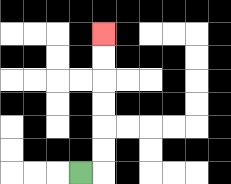{'start': '[3, 7]', 'end': '[4, 1]', 'path_directions': 'R,U,U,U,U,U,U', 'path_coordinates': '[[3, 7], [4, 7], [4, 6], [4, 5], [4, 4], [4, 3], [4, 2], [4, 1]]'}